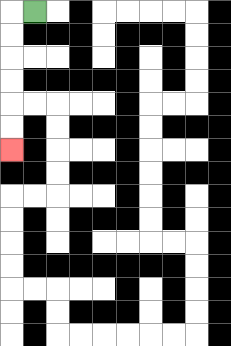{'start': '[1, 0]', 'end': '[0, 6]', 'path_directions': 'L,D,D,D,D,D,D', 'path_coordinates': '[[1, 0], [0, 0], [0, 1], [0, 2], [0, 3], [0, 4], [0, 5], [0, 6]]'}